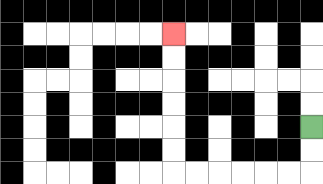{'start': '[13, 5]', 'end': '[7, 1]', 'path_directions': 'D,D,L,L,L,L,L,L,U,U,U,U,U,U', 'path_coordinates': '[[13, 5], [13, 6], [13, 7], [12, 7], [11, 7], [10, 7], [9, 7], [8, 7], [7, 7], [7, 6], [7, 5], [7, 4], [7, 3], [7, 2], [7, 1]]'}